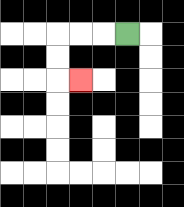{'start': '[5, 1]', 'end': '[3, 3]', 'path_directions': 'L,L,L,D,D,R', 'path_coordinates': '[[5, 1], [4, 1], [3, 1], [2, 1], [2, 2], [2, 3], [3, 3]]'}